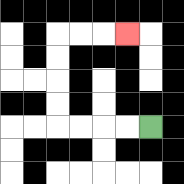{'start': '[6, 5]', 'end': '[5, 1]', 'path_directions': 'L,L,L,L,U,U,U,U,R,R,R', 'path_coordinates': '[[6, 5], [5, 5], [4, 5], [3, 5], [2, 5], [2, 4], [2, 3], [2, 2], [2, 1], [3, 1], [4, 1], [5, 1]]'}